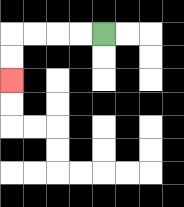{'start': '[4, 1]', 'end': '[0, 3]', 'path_directions': 'L,L,L,L,D,D', 'path_coordinates': '[[4, 1], [3, 1], [2, 1], [1, 1], [0, 1], [0, 2], [0, 3]]'}